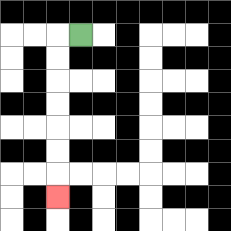{'start': '[3, 1]', 'end': '[2, 8]', 'path_directions': 'L,D,D,D,D,D,D,D', 'path_coordinates': '[[3, 1], [2, 1], [2, 2], [2, 3], [2, 4], [2, 5], [2, 6], [2, 7], [2, 8]]'}